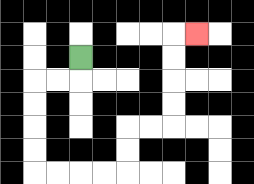{'start': '[3, 2]', 'end': '[8, 1]', 'path_directions': 'D,L,L,D,D,D,D,R,R,R,R,U,U,R,R,U,U,U,U,R', 'path_coordinates': '[[3, 2], [3, 3], [2, 3], [1, 3], [1, 4], [1, 5], [1, 6], [1, 7], [2, 7], [3, 7], [4, 7], [5, 7], [5, 6], [5, 5], [6, 5], [7, 5], [7, 4], [7, 3], [7, 2], [7, 1], [8, 1]]'}